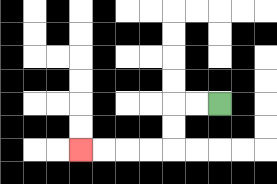{'start': '[9, 4]', 'end': '[3, 6]', 'path_directions': 'L,L,D,D,L,L,L,L', 'path_coordinates': '[[9, 4], [8, 4], [7, 4], [7, 5], [7, 6], [6, 6], [5, 6], [4, 6], [3, 6]]'}